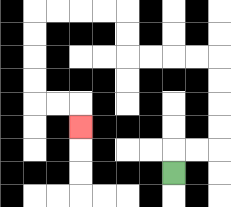{'start': '[7, 7]', 'end': '[3, 5]', 'path_directions': 'U,R,R,U,U,U,U,L,L,L,L,U,U,L,L,L,L,D,D,D,D,R,R,D', 'path_coordinates': '[[7, 7], [7, 6], [8, 6], [9, 6], [9, 5], [9, 4], [9, 3], [9, 2], [8, 2], [7, 2], [6, 2], [5, 2], [5, 1], [5, 0], [4, 0], [3, 0], [2, 0], [1, 0], [1, 1], [1, 2], [1, 3], [1, 4], [2, 4], [3, 4], [3, 5]]'}